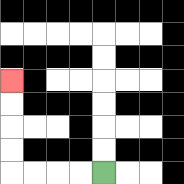{'start': '[4, 7]', 'end': '[0, 3]', 'path_directions': 'L,L,L,L,U,U,U,U', 'path_coordinates': '[[4, 7], [3, 7], [2, 7], [1, 7], [0, 7], [0, 6], [0, 5], [0, 4], [0, 3]]'}